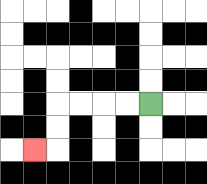{'start': '[6, 4]', 'end': '[1, 6]', 'path_directions': 'L,L,L,L,D,D,L', 'path_coordinates': '[[6, 4], [5, 4], [4, 4], [3, 4], [2, 4], [2, 5], [2, 6], [1, 6]]'}